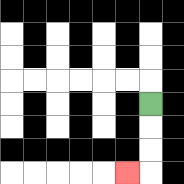{'start': '[6, 4]', 'end': '[5, 7]', 'path_directions': 'D,D,D,L', 'path_coordinates': '[[6, 4], [6, 5], [6, 6], [6, 7], [5, 7]]'}